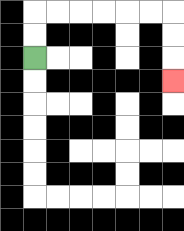{'start': '[1, 2]', 'end': '[7, 3]', 'path_directions': 'U,U,R,R,R,R,R,R,D,D,D', 'path_coordinates': '[[1, 2], [1, 1], [1, 0], [2, 0], [3, 0], [4, 0], [5, 0], [6, 0], [7, 0], [7, 1], [7, 2], [7, 3]]'}